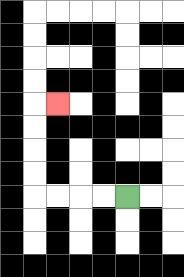{'start': '[5, 8]', 'end': '[2, 4]', 'path_directions': 'L,L,L,L,U,U,U,U,R', 'path_coordinates': '[[5, 8], [4, 8], [3, 8], [2, 8], [1, 8], [1, 7], [1, 6], [1, 5], [1, 4], [2, 4]]'}